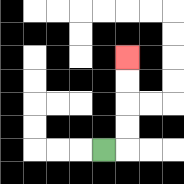{'start': '[4, 6]', 'end': '[5, 2]', 'path_directions': 'R,U,U,U,U', 'path_coordinates': '[[4, 6], [5, 6], [5, 5], [5, 4], [5, 3], [5, 2]]'}